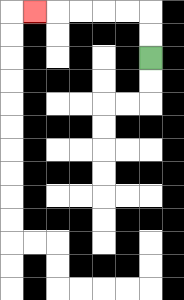{'start': '[6, 2]', 'end': '[1, 0]', 'path_directions': 'U,U,L,L,L,L,L', 'path_coordinates': '[[6, 2], [6, 1], [6, 0], [5, 0], [4, 0], [3, 0], [2, 0], [1, 0]]'}